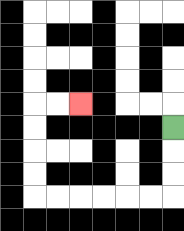{'start': '[7, 5]', 'end': '[3, 4]', 'path_directions': 'D,D,D,L,L,L,L,L,L,U,U,U,U,R,R', 'path_coordinates': '[[7, 5], [7, 6], [7, 7], [7, 8], [6, 8], [5, 8], [4, 8], [3, 8], [2, 8], [1, 8], [1, 7], [1, 6], [1, 5], [1, 4], [2, 4], [3, 4]]'}